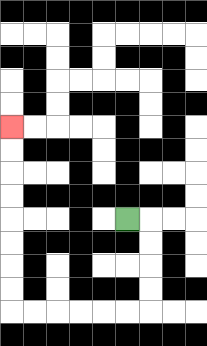{'start': '[5, 9]', 'end': '[0, 5]', 'path_directions': 'R,D,D,D,D,L,L,L,L,L,L,U,U,U,U,U,U,U,U', 'path_coordinates': '[[5, 9], [6, 9], [6, 10], [6, 11], [6, 12], [6, 13], [5, 13], [4, 13], [3, 13], [2, 13], [1, 13], [0, 13], [0, 12], [0, 11], [0, 10], [0, 9], [0, 8], [0, 7], [0, 6], [0, 5]]'}